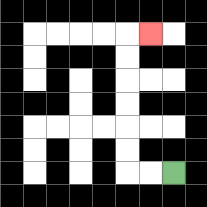{'start': '[7, 7]', 'end': '[6, 1]', 'path_directions': 'L,L,U,U,U,U,U,U,R', 'path_coordinates': '[[7, 7], [6, 7], [5, 7], [5, 6], [5, 5], [5, 4], [5, 3], [5, 2], [5, 1], [6, 1]]'}